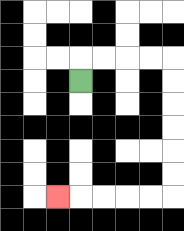{'start': '[3, 3]', 'end': '[2, 8]', 'path_directions': 'U,R,R,R,R,D,D,D,D,D,D,L,L,L,L,L', 'path_coordinates': '[[3, 3], [3, 2], [4, 2], [5, 2], [6, 2], [7, 2], [7, 3], [7, 4], [7, 5], [7, 6], [7, 7], [7, 8], [6, 8], [5, 8], [4, 8], [3, 8], [2, 8]]'}